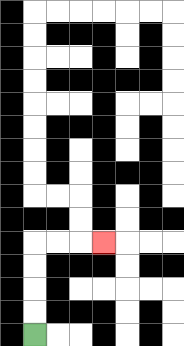{'start': '[1, 14]', 'end': '[4, 10]', 'path_directions': 'U,U,U,U,R,R,R', 'path_coordinates': '[[1, 14], [1, 13], [1, 12], [1, 11], [1, 10], [2, 10], [3, 10], [4, 10]]'}